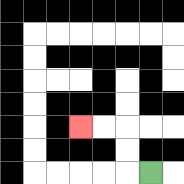{'start': '[6, 7]', 'end': '[3, 5]', 'path_directions': 'L,U,U,L,L', 'path_coordinates': '[[6, 7], [5, 7], [5, 6], [5, 5], [4, 5], [3, 5]]'}